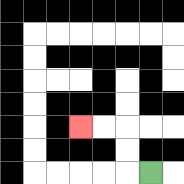{'start': '[6, 7]', 'end': '[3, 5]', 'path_directions': 'L,U,U,L,L', 'path_coordinates': '[[6, 7], [5, 7], [5, 6], [5, 5], [4, 5], [3, 5]]'}